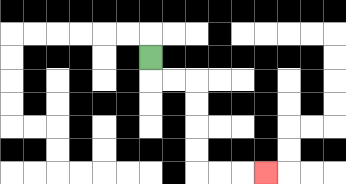{'start': '[6, 2]', 'end': '[11, 7]', 'path_directions': 'D,R,R,D,D,D,D,R,R,R', 'path_coordinates': '[[6, 2], [6, 3], [7, 3], [8, 3], [8, 4], [8, 5], [8, 6], [8, 7], [9, 7], [10, 7], [11, 7]]'}